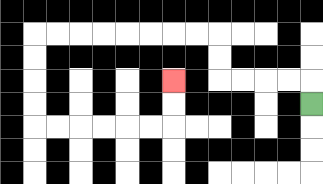{'start': '[13, 4]', 'end': '[7, 3]', 'path_directions': 'U,L,L,L,L,U,U,L,L,L,L,L,L,L,L,D,D,D,D,R,R,R,R,R,R,U,U', 'path_coordinates': '[[13, 4], [13, 3], [12, 3], [11, 3], [10, 3], [9, 3], [9, 2], [9, 1], [8, 1], [7, 1], [6, 1], [5, 1], [4, 1], [3, 1], [2, 1], [1, 1], [1, 2], [1, 3], [1, 4], [1, 5], [2, 5], [3, 5], [4, 5], [5, 5], [6, 5], [7, 5], [7, 4], [7, 3]]'}